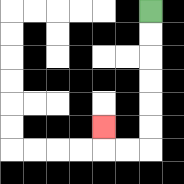{'start': '[6, 0]', 'end': '[4, 5]', 'path_directions': 'D,D,D,D,D,D,L,L,U', 'path_coordinates': '[[6, 0], [6, 1], [6, 2], [6, 3], [6, 4], [6, 5], [6, 6], [5, 6], [4, 6], [4, 5]]'}